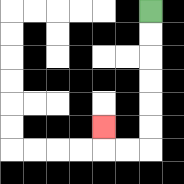{'start': '[6, 0]', 'end': '[4, 5]', 'path_directions': 'D,D,D,D,D,D,L,L,U', 'path_coordinates': '[[6, 0], [6, 1], [6, 2], [6, 3], [6, 4], [6, 5], [6, 6], [5, 6], [4, 6], [4, 5]]'}